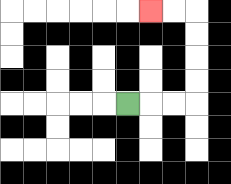{'start': '[5, 4]', 'end': '[6, 0]', 'path_directions': 'R,R,R,U,U,U,U,L,L', 'path_coordinates': '[[5, 4], [6, 4], [7, 4], [8, 4], [8, 3], [8, 2], [8, 1], [8, 0], [7, 0], [6, 0]]'}